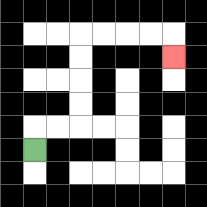{'start': '[1, 6]', 'end': '[7, 2]', 'path_directions': 'U,R,R,U,U,U,U,R,R,R,R,D', 'path_coordinates': '[[1, 6], [1, 5], [2, 5], [3, 5], [3, 4], [3, 3], [3, 2], [3, 1], [4, 1], [5, 1], [6, 1], [7, 1], [7, 2]]'}